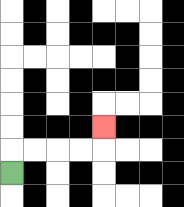{'start': '[0, 7]', 'end': '[4, 5]', 'path_directions': 'U,R,R,R,R,U', 'path_coordinates': '[[0, 7], [0, 6], [1, 6], [2, 6], [3, 6], [4, 6], [4, 5]]'}